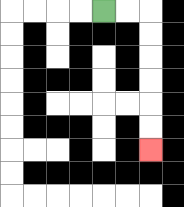{'start': '[4, 0]', 'end': '[6, 6]', 'path_directions': 'R,R,D,D,D,D,D,D', 'path_coordinates': '[[4, 0], [5, 0], [6, 0], [6, 1], [6, 2], [6, 3], [6, 4], [6, 5], [6, 6]]'}